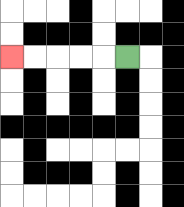{'start': '[5, 2]', 'end': '[0, 2]', 'path_directions': 'L,L,L,L,L', 'path_coordinates': '[[5, 2], [4, 2], [3, 2], [2, 2], [1, 2], [0, 2]]'}